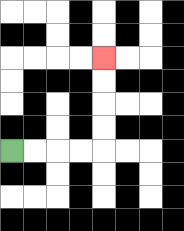{'start': '[0, 6]', 'end': '[4, 2]', 'path_directions': 'R,R,R,R,U,U,U,U', 'path_coordinates': '[[0, 6], [1, 6], [2, 6], [3, 6], [4, 6], [4, 5], [4, 4], [4, 3], [4, 2]]'}